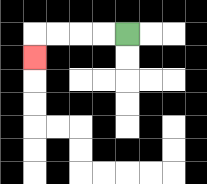{'start': '[5, 1]', 'end': '[1, 2]', 'path_directions': 'L,L,L,L,D', 'path_coordinates': '[[5, 1], [4, 1], [3, 1], [2, 1], [1, 1], [1, 2]]'}